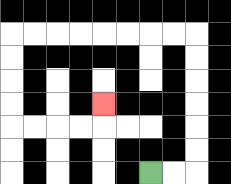{'start': '[6, 7]', 'end': '[4, 4]', 'path_directions': 'R,R,U,U,U,U,U,U,L,L,L,L,L,L,L,L,D,D,D,D,R,R,R,R,U', 'path_coordinates': '[[6, 7], [7, 7], [8, 7], [8, 6], [8, 5], [8, 4], [8, 3], [8, 2], [8, 1], [7, 1], [6, 1], [5, 1], [4, 1], [3, 1], [2, 1], [1, 1], [0, 1], [0, 2], [0, 3], [0, 4], [0, 5], [1, 5], [2, 5], [3, 5], [4, 5], [4, 4]]'}